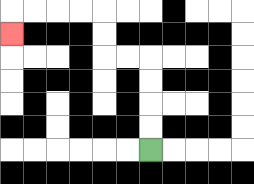{'start': '[6, 6]', 'end': '[0, 1]', 'path_directions': 'U,U,U,U,L,L,U,U,L,L,L,L,D', 'path_coordinates': '[[6, 6], [6, 5], [6, 4], [6, 3], [6, 2], [5, 2], [4, 2], [4, 1], [4, 0], [3, 0], [2, 0], [1, 0], [0, 0], [0, 1]]'}